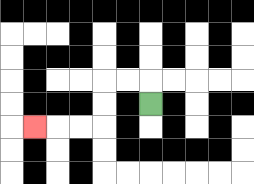{'start': '[6, 4]', 'end': '[1, 5]', 'path_directions': 'U,L,L,D,D,L,L,L', 'path_coordinates': '[[6, 4], [6, 3], [5, 3], [4, 3], [4, 4], [4, 5], [3, 5], [2, 5], [1, 5]]'}